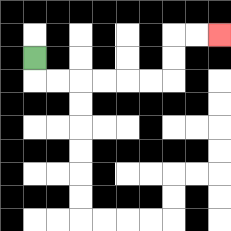{'start': '[1, 2]', 'end': '[9, 1]', 'path_directions': 'D,R,R,R,R,R,R,U,U,R,R', 'path_coordinates': '[[1, 2], [1, 3], [2, 3], [3, 3], [4, 3], [5, 3], [6, 3], [7, 3], [7, 2], [7, 1], [8, 1], [9, 1]]'}